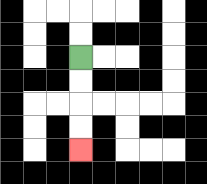{'start': '[3, 2]', 'end': '[3, 6]', 'path_directions': 'D,D,D,D', 'path_coordinates': '[[3, 2], [3, 3], [3, 4], [3, 5], [3, 6]]'}